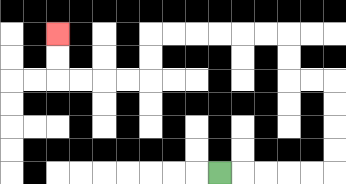{'start': '[9, 7]', 'end': '[2, 1]', 'path_directions': 'R,R,R,R,R,U,U,U,U,L,L,U,U,L,L,L,L,L,L,D,D,L,L,L,L,U,U', 'path_coordinates': '[[9, 7], [10, 7], [11, 7], [12, 7], [13, 7], [14, 7], [14, 6], [14, 5], [14, 4], [14, 3], [13, 3], [12, 3], [12, 2], [12, 1], [11, 1], [10, 1], [9, 1], [8, 1], [7, 1], [6, 1], [6, 2], [6, 3], [5, 3], [4, 3], [3, 3], [2, 3], [2, 2], [2, 1]]'}